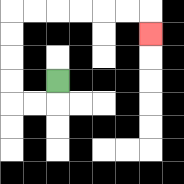{'start': '[2, 3]', 'end': '[6, 1]', 'path_directions': 'D,L,L,U,U,U,U,R,R,R,R,R,R,D', 'path_coordinates': '[[2, 3], [2, 4], [1, 4], [0, 4], [0, 3], [0, 2], [0, 1], [0, 0], [1, 0], [2, 0], [3, 0], [4, 0], [5, 0], [6, 0], [6, 1]]'}